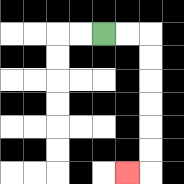{'start': '[4, 1]', 'end': '[5, 7]', 'path_directions': 'R,R,D,D,D,D,D,D,L', 'path_coordinates': '[[4, 1], [5, 1], [6, 1], [6, 2], [6, 3], [6, 4], [6, 5], [6, 6], [6, 7], [5, 7]]'}